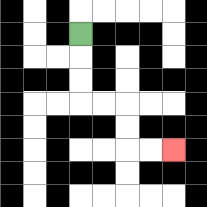{'start': '[3, 1]', 'end': '[7, 6]', 'path_directions': 'D,D,D,R,R,D,D,R,R', 'path_coordinates': '[[3, 1], [3, 2], [3, 3], [3, 4], [4, 4], [5, 4], [5, 5], [5, 6], [6, 6], [7, 6]]'}